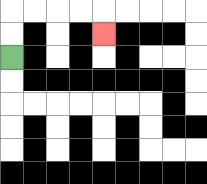{'start': '[0, 2]', 'end': '[4, 1]', 'path_directions': 'U,U,R,R,R,R,D', 'path_coordinates': '[[0, 2], [0, 1], [0, 0], [1, 0], [2, 0], [3, 0], [4, 0], [4, 1]]'}